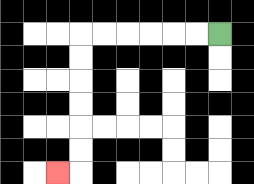{'start': '[9, 1]', 'end': '[2, 7]', 'path_directions': 'L,L,L,L,L,L,D,D,D,D,D,D,L', 'path_coordinates': '[[9, 1], [8, 1], [7, 1], [6, 1], [5, 1], [4, 1], [3, 1], [3, 2], [3, 3], [3, 4], [3, 5], [3, 6], [3, 7], [2, 7]]'}